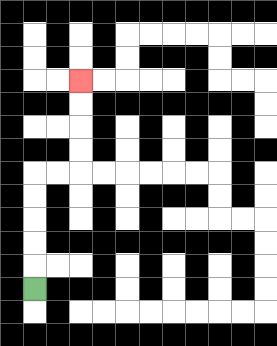{'start': '[1, 12]', 'end': '[3, 3]', 'path_directions': 'U,U,U,U,U,R,R,U,U,U,U', 'path_coordinates': '[[1, 12], [1, 11], [1, 10], [1, 9], [1, 8], [1, 7], [2, 7], [3, 7], [3, 6], [3, 5], [3, 4], [3, 3]]'}